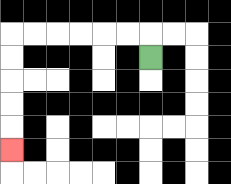{'start': '[6, 2]', 'end': '[0, 6]', 'path_directions': 'U,L,L,L,L,L,L,D,D,D,D,D', 'path_coordinates': '[[6, 2], [6, 1], [5, 1], [4, 1], [3, 1], [2, 1], [1, 1], [0, 1], [0, 2], [0, 3], [0, 4], [0, 5], [0, 6]]'}